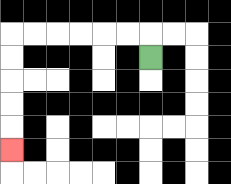{'start': '[6, 2]', 'end': '[0, 6]', 'path_directions': 'U,L,L,L,L,L,L,D,D,D,D,D', 'path_coordinates': '[[6, 2], [6, 1], [5, 1], [4, 1], [3, 1], [2, 1], [1, 1], [0, 1], [0, 2], [0, 3], [0, 4], [0, 5], [0, 6]]'}